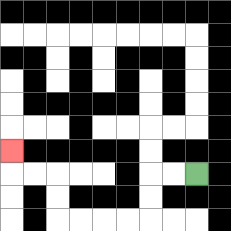{'start': '[8, 7]', 'end': '[0, 6]', 'path_directions': 'L,L,D,D,L,L,L,L,U,U,L,L,U', 'path_coordinates': '[[8, 7], [7, 7], [6, 7], [6, 8], [6, 9], [5, 9], [4, 9], [3, 9], [2, 9], [2, 8], [2, 7], [1, 7], [0, 7], [0, 6]]'}